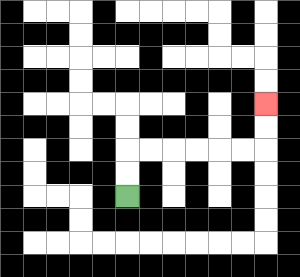{'start': '[5, 8]', 'end': '[11, 4]', 'path_directions': 'U,U,R,R,R,R,R,R,U,U', 'path_coordinates': '[[5, 8], [5, 7], [5, 6], [6, 6], [7, 6], [8, 6], [9, 6], [10, 6], [11, 6], [11, 5], [11, 4]]'}